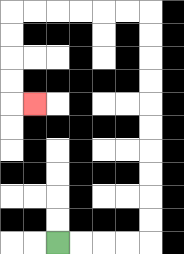{'start': '[2, 10]', 'end': '[1, 4]', 'path_directions': 'R,R,R,R,U,U,U,U,U,U,U,U,U,U,L,L,L,L,L,L,D,D,D,D,R', 'path_coordinates': '[[2, 10], [3, 10], [4, 10], [5, 10], [6, 10], [6, 9], [6, 8], [6, 7], [6, 6], [6, 5], [6, 4], [6, 3], [6, 2], [6, 1], [6, 0], [5, 0], [4, 0], [3, 0], [2, 0], [1, 0], [0, 0], [0, 1], [0, 2], [0, 3], [0, 4], [1, 4]]'}